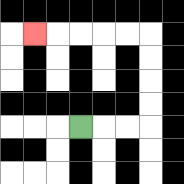{'start': '[3, 5]', 'end': '[1, 1]', 'path_directions': 'R,R,R,U,U,U,U,L,L,L,L,L', 'path_coordinates': '[[3, 5], [4, 5], [5, 5], [6, 5], [6, 4], [6, 3], [6, 2], [6, 1], [5, 1], [4, 1], [3, 1], [2, 1], [1, 1]]'}